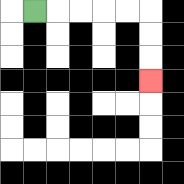{'start': '[1, 0]', 'end': '[6, 3]', 'path_directions': 'R,R,R,R,R,D,D,D', 'path_coordinates': '[[1, 0], [2, 0], [3, 0], [4, 0], [5, 0], [6, 0], [6, 1], [6, 2], [6, 3]]'}